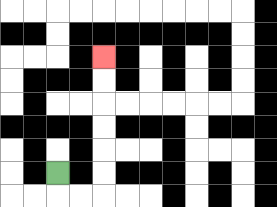{'start': '[2, 7]', 'end': '[4, 2]', 'path_directions': 'D,R,R,U,U,U,U,U,U', 'path_coordinates': '[[2, 7], [2, 8], [3, 8], [4, 8], [4, 7], [4, 6], [4, 5], [4, 4], [4, 3], [4, 2]]'}